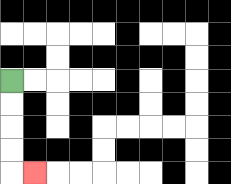{'start': '[0, 3]', 'end': '[1, 7]', 'path_directions': 'D,D,D,D,R', 'path_coordinates': '[[0, 3], [0, 4], [0, 5], [0, 6], [0, 7], [1, 7]]'}